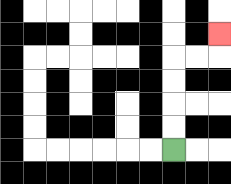{'start': '[7, 6]', 'end': '[9, 1]', 'path_directions': 'U,U,U,U,R,R,U', 'path_coordinates': '[[7, 6], [7, 5], [7, 4], [7, 3], [7, 2], [8, 2], [9, 2], [9, 1]]'}